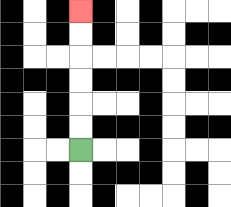{'start': '[3, 6]', 'end': '[3, 0]', 'path_directions': 'U,U,U,U,U,U', 'path_coordinates': '[[3, 6], [3, 5], [3, 4], [3, 3], [3, 2], [3, 1], [3, 0]]'}